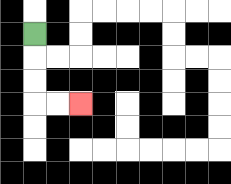{'start': '[1, 1]', 'end': '[3, 4]', 'path_directions': 'D,D,D,R,R', 'path_coordinates': '[[1, 1], [1, 2], [1, 3], [1, 4], [2, 4], [3, 4]]'}